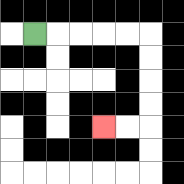{'start': '[1, 1]', 'end': '[4, 5]', 'path_directions': 'R,R,R,R,R,D,D,D,D,L,L', 'path_coordinates': '[[1, 1], [2, 1], [3, 1], [4, 1], [5, 1], [6, 1], [6, 2], [6, 3], [6, 4], [6, 5], [5, 5], [4, 5]]'}